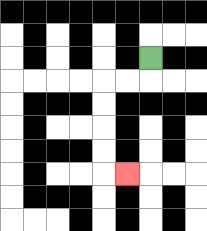{'start': '[6, 2]', 'end': '[5, 7]', 'path_directions': 'D,L,L,D,D,D,D,R', 'path_coordinates': '[[6, 2], [6, 3], [5, 3], [4, 3], [4, 4], [4, 5], [4, 6], [4, 7], [5, 7]]'}